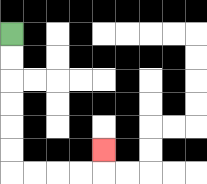{'start': '[0, 1]', 'end': '[4, 6]', 'path_directions': 'D,D,D,D,D,D,R,R,R,R,U', 'path_coordinates': '[[0, 1], [0, 2], [0, 3], [0, 4], [0, 5], [0, 6], [0, 7], [1, 7], [2, 7], [3, 7], [4, 7], [4, 6]]'}